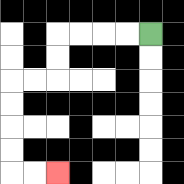{'start': '[6, 1]', 'end': '[2, 7]', 'path_directions': 'L,L,L,L,D,D,L,L,D,D,D,D,R,R', 'path_coordinates': '[[6, 1], [5, 1], [4, 1], [3, 1], [2, 1], [2, 2], [2, 3], [1, 3], [0, 3], [0, 4], [0, 5], [0, 6], [0, 7], [1, 7], [2, 7]]'}